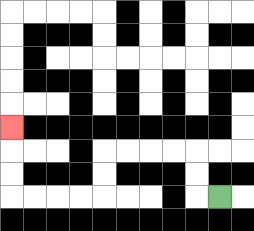{'start': '[9, 8]', 'end': '[0, 5]', 'path_directions': 'L,U,U,L,L,L,L,D,D,L,L,L,L,U,U,U', 'path_coordinates': '[[9, 8], [8, 8], [8, 7], [8, 6], [7, 6], [6, 6], [5, 6], [4, 6], [4, 7], [4, 8], [3, 8], [2, 8], [1, 8], [0, 8], [0, 7], [0, 6], [0, 5]]'}